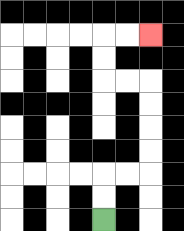{'start': '[4, 9]', 'end': '[6, 1]', 'path_directions': 'U,U,R,R,U,U,U,U,L,L,U,U,R,R', 'path_coordinates': '[[4, 9], [4, 8], [4, 7], [5, 7], [6, 7], [6, 6], [6, 5], [6, 4], [6, 3], [5, 3], [4, 3], [4, 2], [4, 1], [5, 1], [6, 1]]'}